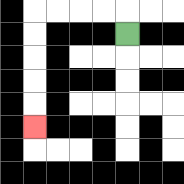{'start': '[5, 1]', 'end': '[1, 5]', 'path_directions': 'U,L,L,L,L,D,D,D,D,D', 'path_coordinates': '[[5, 1], [5, 0], [4, 0], [3, 0], [2, 0], [1, 0], [1, 1], [1, 2], [1, 3], [1, 4], [1, 5]]'}